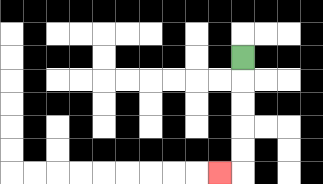{'start': '[10, 2]', 'end': '[9, 7]', 'path_directions': 'D,D,D,D,D,L', 'path_coordinates': '[[10, 2], [10, 3], [10, 4], [10, 5], [10, 6], [10, 7], [9, 7]]'}